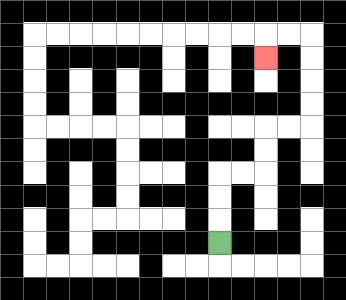{'start': '[9, 10]', 'end': '[11, 2]', 'path_directions': 'U,U,U,R,R,U,U,R,R,U,U,U,U,L,L,D', 'path_coordinates': '[[9, 10], [9, 9], [9, 8], [9, 7], [10, 7], [11, 7], [11, 6], [11, 5], [12, 5], [13, 5], [13, 4], [13, 3], [13, 2], [13, 1], [12, 1], [11, 1], [11, 2]]'}